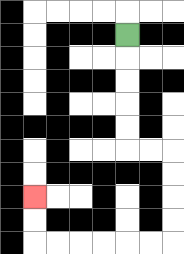{'start': '[5, 1]', 'end': '[1, 8]', 'path_directions': 'D,D,D,D,D,R,R,D,D,D,D,L,L,L,L,L,L,U,U', 'path_coordinates': '[[5, 1], [5, 2], [5, 3], [5, 4], [5, 5], [5, 6], [6, 6], [7, 6], [7, 7], [7, 8], [7, 9], [7, 10], [6, 10], [5, 10], [4, 10], [3, 10], [2, 10], [1, 10], [1, 9], [1, 8]]'}